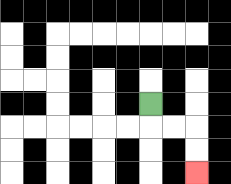{'start': '[6, 4]', 'end': '[8, 7]', 'path_directions': 'D,R,R,D,D', 'path_coordinates': '[[6, 4], [6, 5], [7, 5], [8, 5], [8, 6], [8, 7]]'}